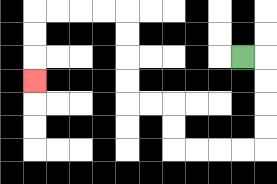{'start': '[10, 2]', 'end': '[1, 3]', 'path_directions': 'R,D,D,D,D,L,L,L,L,U,U,L,L,U,U,U,U,L,L,L,L,D,D,D', 'path_coordinates': '[[10, 2], [11, 2], [11, 3], [11, 4], [11, 5], [11, 6], [10, 6], [9, 6], [8, 6], [7, 6], [7, 5], [7, 4], [6, 4], [5, 4], [5, 3], [5, 2], [5, 1], [5, 0], [4, 0], [3, 0], [2, 0], [1, 0], [1, 1], [1, 2], [1, 3]]'}